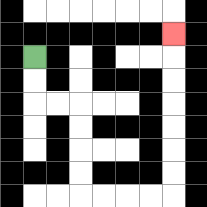{'start': '[1, 2]', 'end': '[7, 1]', 'path_directions': 'D,D,R,R,D,D,D,D,R,R,R,R,U,U,U,U,U,U,U', 'path_coordinates': '[[1, 2], [1, 3], [1, 4], [2, 4], [3, 4], [3, 5], [3, 6], [3, 7], [3, 8], [4, 8], [5, 8], [6, 8], [7, 8], [7, 7], [7, 6], [7, 5], [7, 4], [7, 3], [7, 2], [7, 1]]'}